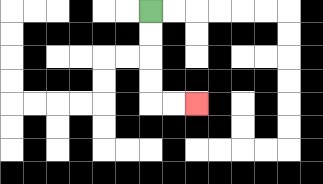{'start': '[6, 0]', 'end': '[8, 4]', 'path_directions': 'D,D,D,D,R,R', 'path_coordinates': '[[6, 0], [6, 1], [6, 2], [6, 3], [6, 4], [7, 4], [8, 4]]'}